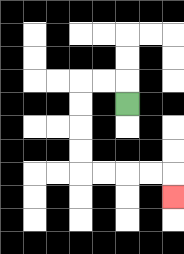{'start': '[5, 4]', 'end': '[7, 8]', 'path_directions': 'U,L,L,D,D,D,D,R,R,R,R,D', 'path_coordinates': '[[5, 4], [5, 3], [4, 3], [3, 3], [3, 4], [3, 5], [3, 6], [3, 7], [4, 7], [5, 7], [6, 7], [7, 7], [7, 8]]'}